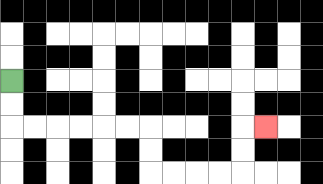{'start': '[0, 3]', 'end': '[11, 5]', 'path_directions': 'D,D,R,R,R,R,R,R,D,D,R,R,R,R,U,U,R', 'path_coordinates': '[[0, 3], [0, 4], [0, 5], [1, 5], [2, 5], [3, 5], [4, 5], [5, 5], [6, 5], [6, 6], [6, 7], [7, 7], [8, 7], [9, 7], [10, 7], [10, 6], [10, 5], [11, 5]]'}